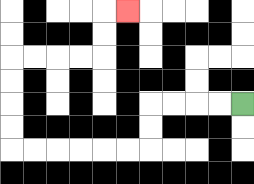{'start': '[10, 4]', 'end': '[5, 0]', 'path_directions': 'L,L,L,L,D,D,L,L,L,L,L,L,U,U,U,U,R,R,R,R,U,U,R', 'path_coordinates': '[[10, 4], [9, 4], [8, 4], [7, 4], [6, 4], [6, 5], [6, 6], [5, 6], [4, 6], [3, 6], [2, 6], [1, 6], [0, 6], [0, 5], [0, 4], [0, 3], [0, 2], [1, 2], [2, 2], [3, 2], [4, 2], [4, 1], [4, 0], [5, 0]]'}